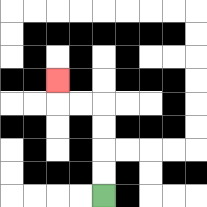{'start': '[4, 8]', 'end': '[2, 3]', 'path_directions': 'U,U,U,U,L,L,U', 'path_coordinates': '[[4, 8], [4, 7], [4, 6], [4, 5], [4, 4], [3, 4], [2, 4], [2, 3]]'}